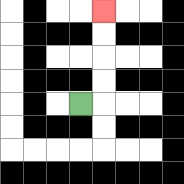{'start': '[3, 4]', 'end': '[4, 0]', 'path_directions': 'R,U,U,U,U', 'path_coordinates': '[[3, 4], [4, 4], [4, 3], [4, 2], [4, 1], [4, 0]]'}